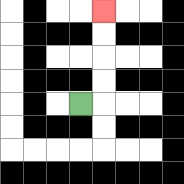{'start': '[3, 4]', 'end': '[4, 0]', 'path_directions': 'R,U,U,U,U', 'path_coordinates': '[[3, 4], [4, 4], [4, 3], [4, 2], [4, 1], [4, 0]]'}